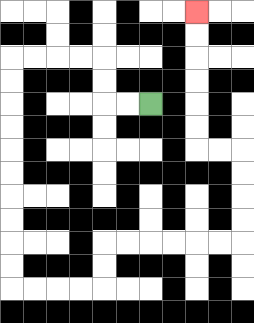{'start': '[6, 4]', 'end': '[8, 0]', 'path_directions': 'L,L,U,U,L,L,L,L,D,D,D,D,D,D,D,D,D,D,R,R,R,R,U,U,R,R,R,R,R,R,U,U,U,U,L,L,U,U,U,U,U,U', 'path_coordinates': '[[6, 4], [5, 4], [4, 4], [4, 3], [4, 2], [3, 2], [2, 2], [1, 2], [0, 2], [0, 3], [0, 4], [0, 5], [0, 6], [0, 7], [0, 8], [0, 9], [0, 10], [0, 11], [0, 12], [1, 12], [2, 12], [3, 12], [4, 12], [4, 11], [4, 10], [5, 10], [6, 10], [7, 10], [8, 10], [9, 10], [10, 10], [10, 9], [10, 8], [10, 7], [10, 6], [9, 6], [8, 6], [8, 5], [8, 4], [8, 3], [8, 2], [8, 1], [8, 0]]'}